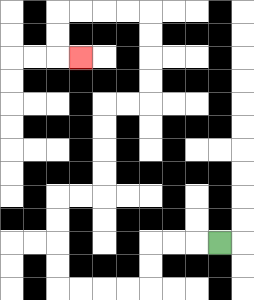{'start': '[9, 10]', 'end': '[3, 2]', 'path_directions': 'L,L,L,D,D,L,L,L,L,U,U,U,U,R,R,U,U,U,U,R,R,U,U,U,U,L,L,L,L,D,D,R', 'path_coordinates': '[[9, 10], [8, 10], [7, 10], [6, 10], [6, 11], [6, 12], [5, 12], [4, 12], [3, 12], [2, 12], [2, 11], [2, 10], [2, 9], [2, 8], [3, 8], [4, 8], [4, 7], [4, 6], [4, 5], [4, 4], [5, 4], [6, 4], [6, 3], [6, 2], [6, 1], [6, 0], [5, 0], [4, 0], [3, 0], [2, 0], [2, 1], [2, 2], [3, 2]]'}